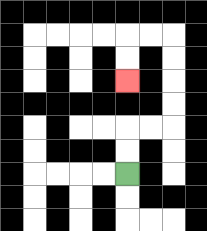{'start': '[5, 7]', 'end': '[5, 3]', 'path_directions': 'U,U,R,R,U,U,U,U,L,L,D,D', 'path_coordinates': '[[5, 7], [5, 6], [5, 5], [6, 5], [7, 5], [7, 4], [7, 3], [7, 2], [7, 1], [6, 1], [5, 1], [5, 2], [5, 3]]'}